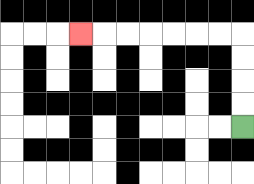{'start': '[10, 5]', 'end': '[3, 1]', 'path_directions': 'U,U,U,U,L,L,L,L,L,L,L', 'path_coordinates': '[[10, 5], [10, 4], [10, 3], [10, 2], [10, 1], [9, 1], [8, 1], [7, 1], [6, 1], [5, 1], [4, 1], [3, 1]]'}